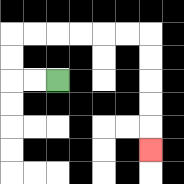{'start': '[2, 3]', 'end': '[6, 6]', 'path_directions': 'L,L,U,U,R,R,R,R,R,R,D,D,D,D,D', 'path_coordinates': '[[2, 3], [1, 3], [0, 3], [0, 2], [0, 1], [1, 1], [2, 1], [3, 1], [4, 1], [5, 1], [6, 1], [6, 2], [6, 3], [6, 4], [6, 5], [6, 6]]'}